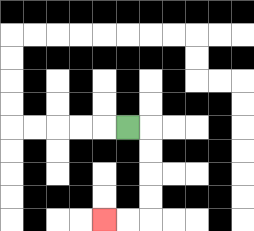{'start': '[5, 5]', 'end': '[4, 9]', 'path_directions': 'R,D,D,D,D,L,L', 'path_coordinates': '[[5, 5], [6, 5], [6, 6], [6, 7], [6, 8], [6, 9], [5, 9], [4, 9]]'}